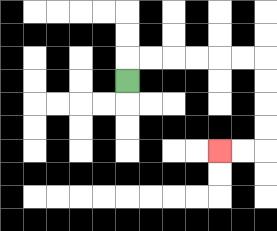{'start': '[5, 3]', 'end': '[9, 6]', 'path_directions': 'U,R,R,R,R,R,R,D,D,D,D,L,L', 'path_coordinates': '[[5, 3], [5, 2], [6, 2], [7, 2], [8, 2], [9, 2], [10, 2], [11, 2], [11, 3], [11, 4], [11, 5], [11, 6], [10, 6], [9, 6]]'}